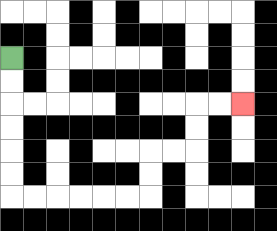{'start': '[0, 2]', 'end': '[10, 4]', 'path_directions': 'D,D,D,D,D,D,R,R,R,R,R,R,U,U,R,R,U,U,R,R', 'path_coordinates': '[[0, 2], [0, 3], [0, 4], [0, 5], [0, 6], [0, 7], [0, 8], [1, 8], [2, 8], [3, 8], [4, 8], [5, 8], [6, 8], [6, 7], [6, 6], [7, 6], [8, 6], [8, 5], [8, 4], [9, 4], [10, 4]]'}